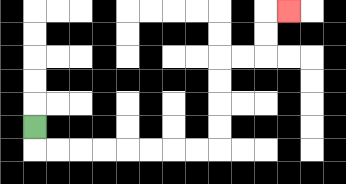{'start': '[1, 5]', 'end': '[12, 0]', 'path_directions': 'D,R,R,R,R,R,R,R,R,U,U,U,U,R,R,U,U,R', 'path_coordinates': '[[1, 5], [1, 6], [2, 6], [3, 6], [4, 6], [5, 6], [6, 6], [7, 6], [8, 6], [9, 6], [9, 5], [9, 4], [9, 3], [9, 2], [10, 2], [11, 2], [11, 1], [11, 0], [12, 0]]'}